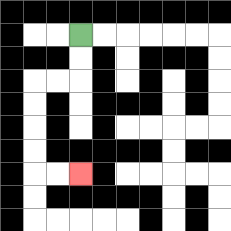{'start': '[3, 1]', 'end': '[3, 7]', 'path_directions': 'D,D,L,L,D,D,D,D,R,R', 'path_coordinates': '[[3, 1], [3, 2], [3, 3], [2, 3], [1, 3], [1, 4], [1, 5], [1, 6], [1, 7], [2, 7], [3, 7]]'}